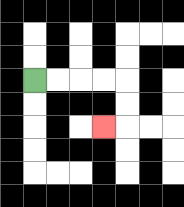{'start': '[1, 3]', 'end': '[4, 5]', 'path_directions': 'R,R,R,R,D,D,L', 'path_coordinates': '[[1, 3], [2, 3], [3, 3], [4, 3], [5, 3], [5, 4], [5, 5], [4, 5]]'}